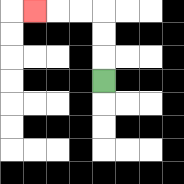{'start': '[4, 3]', 'end': '[1, 0]', 'path_directions': 'U,U,U,L,L,L', 'path_coordinates': '[[4, 3], [4, 2], [4, 1], [4, 0], [3, 0], [2, 0], [1, 0]]'}